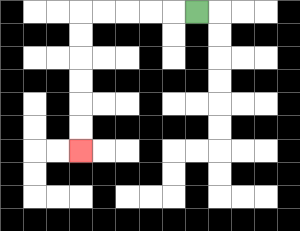{'start': '[8, 0]', 'end': '[3, 6]', 'path_directions': 'L,L,L,L,L,D,D,D,D,D,D', 'path_coordinates': '[[8, 0], [7, 0], [6, 0], [5, 0], [4, 0], [3, 0], [3, 1], [3, 2], [3, 3], [3, 4], [3, 5], [3, 6]]'}